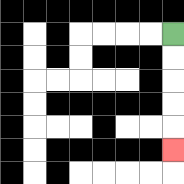{'start': '[7, 1]', 'end': '[7, 6]', 'path_directions': 'D,D,D,D,D', 'path_coordinates': '[[7, 1], [7, 2], [7, 3], [7, 4], [7, 5], [7, 6]]'}